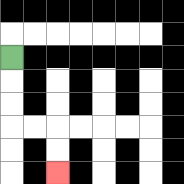{'start': '[0, 2]', 'end': '[2, 7]', 'path_directions': 'D,D,D,R,R,D,D', 'path_coordinates': '[[0, 2], [0, 3], [0, 4], [0, 5], [1, 5], [2, 5], [2, 6], [2, 7]]'}